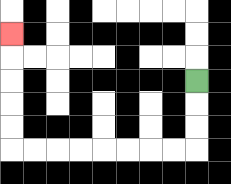{'start': '[8, 3]', 'end': '[0, 1]', 'path_directions': 'D,D,D,L,L,L,L,L,L,L,L,U,U,U,U,U', 'path_coordinates': '[[8, 3], [8, 4], [8, 5], [8, 6], [7, 6], [6, 6], [5, 6], [4, 6], [3, 6], [2, 6], [1, 6], [0, 6], [0, 5], [0, 4], [0, 3], [0, 2], [0, 1]]'}